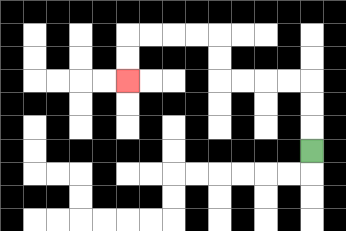{'start': '[13, 6]', 'end': '[5, 3]', 'path_directions': 'U,U,U,L,L,L,L,U,U,L,L,L,L,D,D', 'path_coordinates': '[[13, 6], [13, 5], [13, 4], [13, 3], [12, 3], [11, 3], [10, 3], [9, 3], [9, 2], [9, 1], [8, 1], [7, 1], [6, 1], [5, 1], [5, 2], [5, 3]]'}